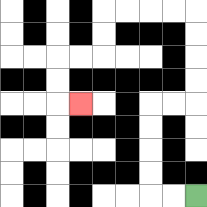{'start': '[8, 8]', 'end': '[3, 4]', 'path_directions': 'L,L,U,U,U,U,R,R,U,U,U,U,L,L,L,L,D,D,L,L,D,D,R', 'path_coordinates': '[[8, 8], [7, 8], [6, 8], [6, 7], [6, 6], [6, 5], [6, 4], [7, 4], [8, 4], [8, 3], [8, 2], [8, 1], [8, 0], [7, 0], [6, 0], [5, 0], [4, 0], [4, 1], [4, 2], [3, 2], [2, 2], [2, 3], [2, 4], [3, 4]]'}